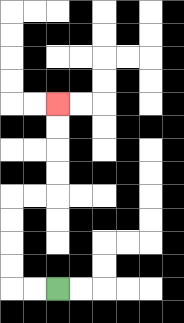{'start': '[2, 12]', 'end': '[2, 4]', 'path_directions': 'L,L,U,U,U,U,R,R,U,U,U,U', 'path_coordinates': '[[2, 12], [1, 12], [0, 12], [0, 11], [0, 10], [0, 9], [0, 8], [1, 8], [2, 8], [2, 7], [2, 6], [2, 5], [2, 4]]'}